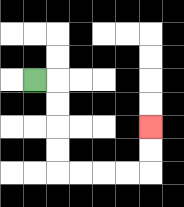{'start': '[1, 3]', 'end': '[6, 5]', 'path_directions': 'R,D,D,D,D,R,R,R,R,U,U', 'path_coordinates': '[[1, 3], [2, 3], [2, 4], [2, 5], [2, 6], [2, 7], [3, 7], [4, 7], [5, 7], [6, 7], [6, 6], [6, 5]]'}